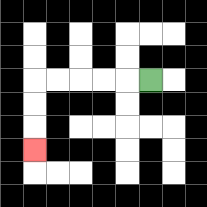{'start': '[6, 3]', 'end': '[1, 6]', 'path_directions': 'L,L,L,L,L,D,D,D', 'path_coordinates': '[[6, 3], [5, 3], [4, 3], [3, 3], [2, 3], [1, 3], [1, 4], [1, 5], [1, 6]]'}